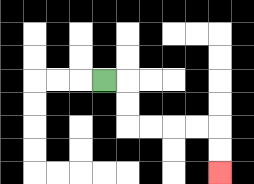{'start': '[4, 3]', 'end': '[9, 7]', 'path_directions': 'R,D,D,R,R,R,R,D,D', 'path_coordinates': '[[4, 3], [5, 3], [5, 4], [5, 5], [6, 5], [7, 5], [8, 5], [9, 5], [9, 6], [9, 7]]'}